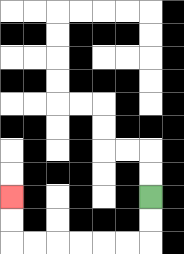{'start': '[6, 8]', 'end': '[0, 8]', 'path_directions': 'D,D,L,L,L,L,L,L,U,U', 'path_coordinates': '[[6, 8], [6, 9], [6, 10], [5, 10], [4, 10], [3, 10], [2, 10], [1, 10], [0, 10], [0, 9], [0, 8]]'}